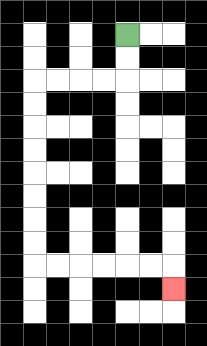{'start': '[5, 1]', 'end': '[7, 12]', 'path_directions': 'D,D,L,L,L,L,D,D,D,D,D,D,D,D,R,R,R,R,R,R,D', 'path_coordinates': '[[5, 1], [5, 2], [5, 3], [4, 3], [3, 3], [2, 3], [1, 3], [1, 4], [1, 5], [1, 6], [1, 7], [1, 8], [1, 9], [1, 10], [1, 11], [2, 11], [3, 11], [4, 11], [5, 11], [6, 11], [7, 11], [7, 12]]'}